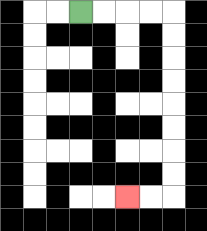{'start': '[3, 0]', 'end': '[5, 8]', 'path_directions': 'R,R,R,R,D,D,D,D,D,D,D,D,L,L', 'path_coordinates': '[[3, 0], [4, 0], [5, 0], [6, 0], [7, 0], [7, 1], [7, 2], [7, 3], [7, 4], [7, 5], [7, 6], [7, 7], [7, 8], [6, 8], [5, 8]]'}